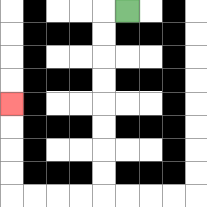{'start': '[5, 0]', 'end': '[0, 4]', 'path_directions': 'L,D,D,D,D,D,D,D,D,L,L,L,L,U,U,U,U', 'path_coordinates': '[[5, 0], [4, 0], [4, 1], [4, 2], [4, 3], [4, 4], [4, 5], [4, 6], [4, 7], [4, 8], [3, 8], [2, 8], [1, 8], [0, 8], [0, 7], [0, 6], [0, 5], [0, 4]]'}